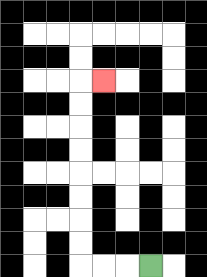{'start': '[6, 11]', 'end': '[4, 3]', 'path_directions': 'L,L,L,U,U,U,U,U,U,U,U,R', 'path_coordinates': '[[6, 11], [5, 11], [4, 11], [3, 11], [3, 10], [3, 9], [3, 8], [3, 7], [3, 6], [3, 5], [3, 4], [3, 3], [4, 3]]'}